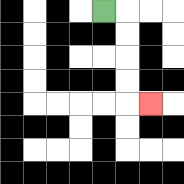{'start': '[4, 0]', 'end': '[6, 4]', 'path_directions': 'R,D,D,D,D,R', 'path_coordinates': '[[4, 0], [5, 0], [5, 1], [5, 2], [5, 3], [5, 4], [6, 4]]'}